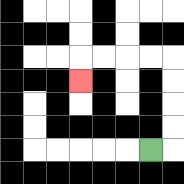{'start': '[6, 6]', 'end': '[3, 3]', 'path_directions': 'R,U,U,U,U,L,L,L,L,D', 'path_coordinates': '[[6, 6], [7, 6], [7, 5], [7, 4], [7, 3], [7, 2], [6, 2], [5, 2], [4, 2], [3, 2], [3, 3]]'}